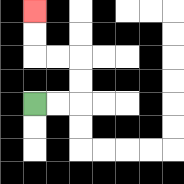{'start': '[1, 4]', 'end': '[1, 0]', 'path_directions': 'R,R,U,U,L,L,U,U', 'path_coordinates': '[[1, 4], [2, 4], [3, 4], [3, 3], [3, 2], [2, 2], [1, 2], [1, 1], [1, 0]]'}